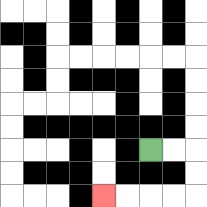{'start': '[6, 6]', 'end': '[4, 8]', 'path_directions': 'R,R,D,D,L,L,L,L', 'path_coordinates': '[[6, 6], [7, 6], [8, 6], [8, 7], [8, 8], [7, 8], [6, 8], [5, 8], [4, 8]]'}